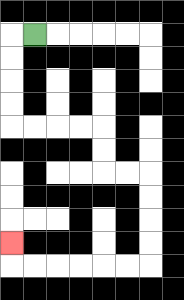{'start': '[1, 1]', 'end': '[0, 10]', 'path_directions': 'L,D,D,D,D,R,R,R,R,D,D,R,R,D,D,D,D,L,L,L,L,L,L,U', 'path_coordinates': '[[1, 1], [0, 1], [0, 2], [0, 3], [0, 4], [0, 5], [1, 5], [2, 5], [3, 5], [4, 5], [4, 6], [4, 7], [5, 7], [6, 7], [6, 8], [6, 9], [6, 10], [6, 11], [5, 11], [4, 11], [3, 11], [2, 11], [1, 11], [0, 11], [0, 10]]'}